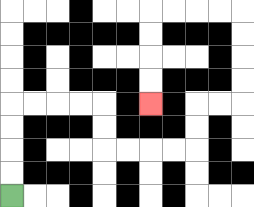{'start': '[0, 8]', 'end': '[6, 4]', 'path_directions': 'U,U,U,U,R,R,R,R,D,D,R,R,R,R,U,U,R,R,U,U,U,U,L,L,L,L,D,D,D,D', 'path_coordinates': '[[0, 8], [0, 7], [0, 6], [0, 5], [0, 4], [1, 4], [2, 4], [3, 4], [4, 4], [4, 5], [4, 6], [5, 6], [6, 6], [7, 6], [8, 6], [8, 5], [8, 4], [9, 4], [10, 4], [10, 3], [10, 2], [10, 1], [10, 0], [9, 0], [8, 0], [7, 0], [6, 0], [6, 1], [6, 2], [6, 3], [6, 4]]'}